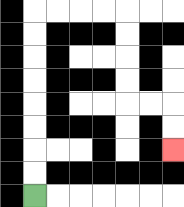{'start': '[1, 8]', 'end': '[7, 6]', 'path_directions': 'U,U,U,U,U,U,U,U,R,R,R,R,D,D,D,D,R,R,D,D', 'path_coordinates': '[[1, 8], [1, 7], [1, 6], [1, 5], [1, 4], [1, 3], [1, 2], [1, 1], [1, 0], [2, 0], [3, 0], [4, 0], [5, 0], [5, 1], [5, 2], [5, 3], [5, 4], [6, 4], [7, 4], [7, 5], [7, 6]]'}